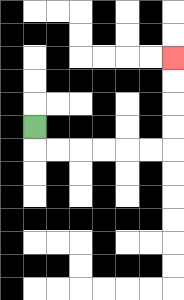{'start': '[1, 5]', 'end': '[7, 2]', 'path_directions': 'D,R,R,R,R,R,R,U,U,U,U', 'path_coordinates': '[[1, 5], [1, 6], [2, 6], [3, 6], [4, 6], [5, 6], [6, 6], [7, 6], [7, 5], [7, 4], [7, 3], [7, 2]]'}